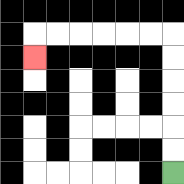{'start': '[7, 7]', 'end': '[1, 2]', 'path_directions': 'U,U,U,U,U,U,L,L,L,L,L,L,D', 'path_coordinates': '[[7, 7], [7, 6], [7, 5], [7, 4], [7, 3], [7, 2], [7, 1], [6, 1], [5, 1], [4, 1], [3, 1], [2, 1], [1, 1], [1, 2]]'}